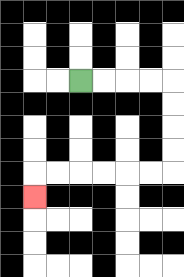{'start': '[3, 3]', 'end': '[1, 8]', 'path_directions': 'R,R,R,R,D,D,D,D,L,L,L,L,L,L,D', 'path_coordinates': '[[3, 3], [4, 3], [5, 3], [6, 3], [7, 3], [7, 4], [7, 5], [7, 6], [7, 7], [6, 7], [5, 7], [4, 7], [3, 7], [2, 7], [1, 7], [1, 8]]'}